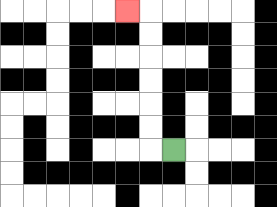{'start': '[7, 6]', 'end': '[5, 0]', 'path_directions': 'L,U,U,U,U,U,U,L', 'path_coordinates': '[[7, 6], [6, 6], [6, 5], [6, 4], [6, 3], [6, 2], [6, 1], [6, 0], [5, 0]]'}